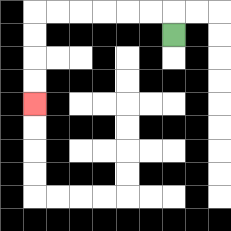{'start': '[7, 1]', 'end': '[1, 4]', 'path_directions': 'U,L,L,L,L,L,L,D,D,D,D', 'path_coordinates': '[[7, 1], [7, 0], [6, 0], [5, 0], [4, 0], [3, 0], [2, 0], [1, 0], [1, 1], [1, 2], [1, 3], [1, 4]]'}